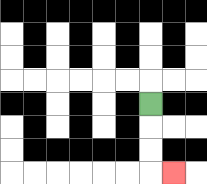{'start': '[6, 4]', 'end': '[7, 7]', 'path_directions': 'D,D,D,R', 'path_coordinates': '[[6, 4], [6, 5], [6, 6], [6, 7], [7, 7]]'}